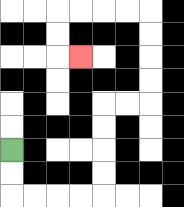{'start': '[0, 6]', 'end': '[3, 2]', 'path_directions': 'D,D,R,R,R,R,U,U,U,U,R,R,U,U,U,U,L,L,L,L,D,D,R', 'path_coordinates': '[[0, 6], [0, 7], [0, 8], [1, 8], [2, 8], [3, 8], [4, 8], [4, 7], [4, 6], [4, 5], [4, 4], [5, 4], [6, 4], [6, 3], [6, 2], [6, 1], [6, 0], [5, 0], [4, 0], [3, 0], [2, 0], [2, 1], [2, 2], [3, 2]]'}